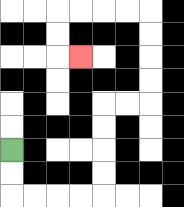{'start': '[0, 6]', 'end': '[3, 2]', 'path_directions': 'D,D,R,R,R,R,U,U,U,U,R,R,U,U,U,U,L,L,L,L,D,D,R', 'path_coordinates': '[[0, 6], [0, 7], [0, 8], [1, 8], [2, 8], [3, 8], [4, 8], [4, 7], [4, 6], [4, 5], [4, 4], [5, 4], [6, 4], [6, 3], [6, 2], [6, 1], [6, 0], [5, 0], [4, 0], [3, 0], [2, 0], [2, 1], [2, 2], [3, 2]]'}